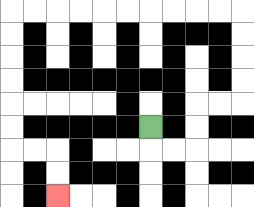{'start': '[6, 5]', 'end': '[2, 8]', 'path_directions': 'D,R,R,U,U,R,R,U,U,U,U,L,L,L,L,L,L,L,L,L,L,D,D,D,D,D,D,R,R,D,D', 'path_coordinates': '[[6, 5], [6, 6], [7, 6], [8, 6], [8, 5], [8, 4], [9, 4], [10, 4], [10, 3], [10, 2], [10, 1], [10, 0], [9, 0], [8, 0], [7, 0], [6, 0], [5, 0], [4, 0], [3, 0], [2, 0], [1, 0], [0, 0], [0, 1], [0, 2], [0, 3], [0, 4], [0, 5], [0, 6], [1, 6], [2, 6], [2, 7], [2, 8]]'}